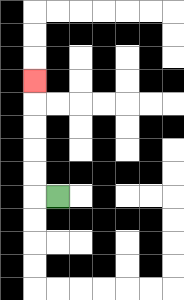{'start': '[2, 8]', 'end': '[1, 3]', 'path_directions': 'L,U,U,U,U,U', 'path_coordinates': '[[2, 8], [1, 8], [1, 7], [1, 6], [1, 5], [1, 4], [1, 3]]'}